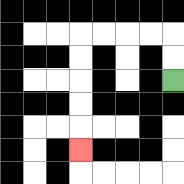{'start': '[7, 3]', 'end': '[3, 6]', 'path_directions': 'U,U,L,L,L,L,D,D,D,D,D', 'path_coordinates': '[[7, 3], [7, 2], [7, 1], [6, 1], [5, 1], [4, 1], [3, 1], [3, 2], [3, 3], [3, 4], [3, 5], [3, 6]]'}